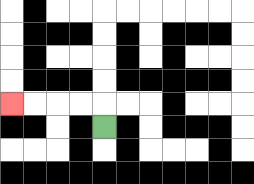{'start': '[4, 5]', 'end': '[0, 4]', 'path_directions': 'U,L,L,L,L', 'path_coordinates': '[[4, 5], [4, 4], [3, 4], [2, 4], [1, 4], [0, 4]]'}